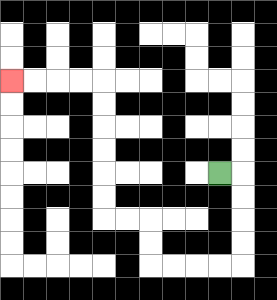{'start': '[9, 7]', 'end': '[0, 3]', 'path_directions': 'R,D,D,D,D,L,L,L,L,U,U,L,L,U,U,U,U,U,U,L,L,L,L', 'path_coordinates': '[[9, 7], [10, 7], [10, 8], [10, 9], [10, 10], [10, 11], [9, 11], [8, 11], [7, 11], [6, 11], [6, 10], [6, 9], [5, 9], [4, 9], [4, 8], [4, 7], [4, 6], [4, 5], [4, 4], [4, 3], [3, 3], [2, 3], [1, 3], [0, 3]]'}